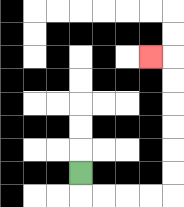{'start': '[3, 7]', 'end': '[6, 2]', 'path_directions': 'D,R,R,R,R,U,U,U,U,U,U,L', 'path_coordinates': '[[3, 7], [3, 8], [4, 8], [5, 8], [6, 8], [7, 8], [7, 7], [7, 6], [7, 5], [7, 4], [7, 3], [7, 2], [6, 2]]'}